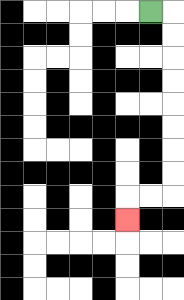{'start': '[6, 0]', 'end': '[5, 9]', 'path_directions': 'R,D,D,D,D,D,D,D,D,L,L,D', 'path_coordinates': '[[6, 0], [7, 0], [7, 1], [7, 2], [7, 3], [7, 4], [7, 5], [7, 6], [7, 7], [7, 8], [6, 8], [5, 8], [5, 9]]'}